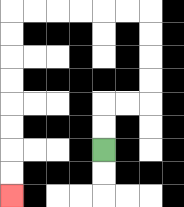{'start': '[4, 6]', 'end': '[0, 8]', 'path_directions': 'U,U,R,R,U,U,U,U,L,L,L,L,L,L,D,D,D,D,D,D,D,D', 'path_coordinates': '[[4, 6], [4, 5], [4, 4], [5, 4], [6, 4], [6, 3], [6, 2], [6, 1], [6, 0], [5, 0], [4, 0], [3, 0], [2, 0], [1, 0], [0, 0], [0, 1], [0, 2], [0, 3], [0, 4], [0, 5], [0, 6], [0, 7], [0, 8]]'}